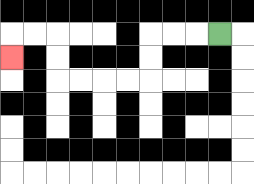{'start': '[9, 1]', 'end': '[0, 2]', 'path_directions': 'L,L,L,D,D,L,L,L,L,U,U,L,L,D', 'path_coordinates': '[[9, 1], [8, 1], [7, 1], [6, 1], [6, 2], [6, 3], [5, 3], [4, 3], [3, 3], [2, 3], [2, 2], [2, 1], [1, 1], [0, 1], [0, 2]]'}